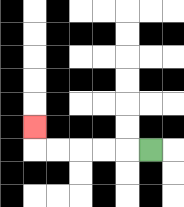{'start': '[6, 6]', 'end': '[1, 5]', 'path_directions': 'L,L,L,L,L,U', 'path_coordinates': '[[6, 6], [5, 6], [4, 6], [3, 6], [2, 6], [1, 6], [1, 5]]'}